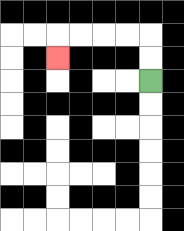{'start': '[6, 3]', 'end': '[2, 2]', 'path_directions': 'U,U,L,L,L,L,D', 'path_coordinates': '[[6, 3], [6, 2], [6, 1], [5, 1], [4, 1], [3, 1], [2, 1], [2, 2]]'}